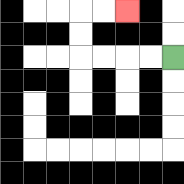{'start': '[7, 2]', 'end': '[5, 0]', 'path_directions': 'L,L,L,L,U,U,R,R', 'path_coordinates': '[[7, 2], [6, 2], [5, 2], [4, 2], [3, 2], [3, 1], [3, 0], [4, 0], [5, 0]]'}